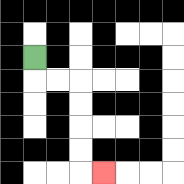{'start': '[1, 2]', 'end': '[4, 7]', 'path_directions': 'D,R,R,D,D,D,D,R', 'path_coordinates': '[[1, 2], [1, 3], [2, 3], [3, 3], [3, 4], [3, 5], [3, 6], [3, 7], [4, 7]]'}